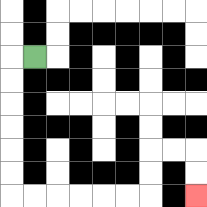{'start': '[1, 2]', 'end': '[8, 8]', 'path_directions': 'L,D,D,D,D,D,D,R,R,R,R,R,R,U,U,R,R,D,D', 'path_coordinates': '[[1, 2], [0, 2], [0, 3], [0, 4], [0, 5], [0, 6], [0, 7], [0, 8], [1, 8], [2, 8], [3, 8], [4, 8], [5, 8], [6, 8], [6, 7], [6, 6], [7, 6], [8, 6], [8, 7], [8, 8]]'}